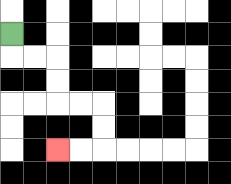{'start': '[0, 1]', 'end': '[2, 6]', 'path_directions': 'D,R,R,D,D,R,R,D,D,L,L', 'path_coordinates': '[[0, 1], [0, 2], [1, 2], [2, 2], [2, 3], [2, 4], [3, 4], [4, 4], [4, 5], [4, 6], [3, 6], [2, 6]]'}